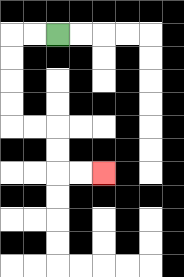{'start': '[2, 1]', 'end': '[4, 7]', 'path_directions': 'L,L,D,D,D,D,R,R,D,D,R,R', 'path_coordinates': '[[2, 1], [1, 1], [0, 1], [0, 2], [0, 3], [0, 4], [0, 5], [1, 5], [2, 5], [2, 6], [2, 7], [3, 7], [4, 7]]'}